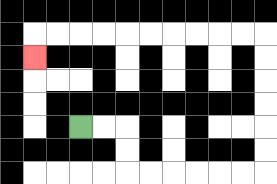{'start': '[3, 5]', 'end': '[1, 2]', 'path_directions': 'R,R,D,D,R,R,R,R,R,R,U,U,U,U,U,U,L,L,L,L,L,L,L,L,L,L,D', 'path_coordinates': '[[3, 5], [4, 5], [5, 5], [5, 6], [5, 7], [6, 7], [7, 7], [8, 7], [9, 7], [10, 7], [11, 7], [11, 6], [11, 5], [11, 4], [11, 3], [11, 2], [11, 1], [10, 1], [9, 1], [8, 1], [7, 1], [6, 1], [5, 1], [4, 1], [3, 1], [2, 1], [1, 1], [1, 2]]'}